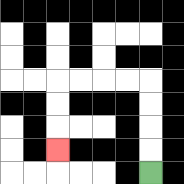{'start': '[6, 7]', 'end': '[2, 6]', 'path_directions': 'U,U,U,U,L,L,L,L,D,D,D', 'path_coordinates': '[[6, 7], [6, 6], [6, 5], [6, 4], [6, 3], [5, 3], [4, 3], [3, 3], [2, 3], [2, 4], [2, 5], [2, 6]]'}